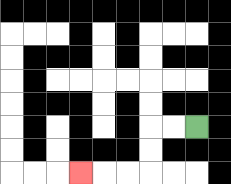{'start': '[8, 5]', 'end': '[3, 7]', 'path_directions': 'L,L,D,D,L,L,L', 'path_coordinates': '[[8, 5], [7, 5], [6, 5], [6, 6], [6, 7], [5, 7], [4, 7], [3, 7]]'}